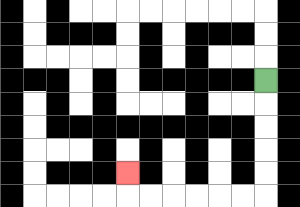{'start': '[11, 3]', 'end': '[5, 7]', 'path_directions': 'D,D,D,D,D,L,L,L,L,L,L,U', 'path_coordinates': '[[11, 3], [11, 4], [11, 5], [11, 6], [11, 7], [11, 8], [10, 8], [9, 8], [8, 8], [7, 8], [6, 8], [5, 8], [5, 7]]'}